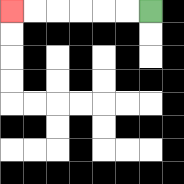{'start': '[6, 0]', 'end': '[0, 0]', 'path_directions': 'L,L,L,L,L,L', 'path_coordinates': '[[6, 0], [5, 0], [4, 0], [3, 0], [2, 0], [1, 0], [0, 0]]'}